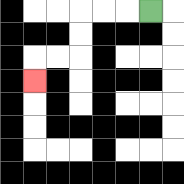{'start': '[6, 0]', 'end': '[1, 3]', 'path_directions': 'L,L,L,D,D,L,L,D', 'path_coordinates': '[[6, 0], [5, 0], [4, 0], [3, 0], [3, 1], [3, 2], [2, 2], [1, 2], [1, 3]]'}